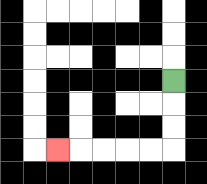{'start': '[7, 3]', 'end': '[2, 6]', 'path_directions': 'D,D,D,L,L,L,L,L', 'path_coordinates': '[[7, 3], [7, 4], [7, 5], [7, 6], [6, 6], [5, 6], [4, 6], [3, 6], [2, 6]]'}